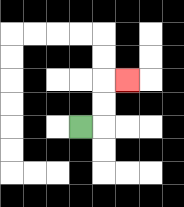{'start': '[3, 5]', 'end': '[5, 3]', 'path_directions': 'R,U,U,R', 'path_coordinates': '[[3, 5], [4, 5], [4, 4], [4, 3], [5, 3]]'}